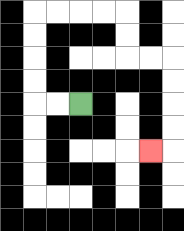{'start': '[3, 4]', 'end': '[6, 6]', 'path_directions': 'L,L,U,U,U,U,R,R,R,R,D,D,R,R,D,D,D,D,L', 'path_coordinates': '[[3, 4], [2, 4], [1, 4], [1, 3], [1, 2], [1, 1], [1, 0], [2, 0], [3, 0], [4, 0], [5, 0], [5, 1], [5, 2], [6, 2], [7, 2], [7, 3], [7, 4], [7, 5], [7, 6], [6, 6]]'}